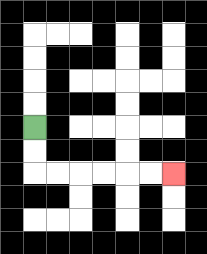{'start': '[1, 5]', 'end': '[7, 7]', 'path_directions': 'D,D,R,R,R,R,R,R', 'path_coordinates': '[[1, 5], [1, 6], [1, 7], [2, 7], [3, 7], [4, 7], [5, 7], [6, 7], [7, 7]]'}